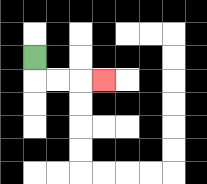{'start': '[1, 2]', 'end': '[4, 3]', 'path_directions': 'D,R,R,R', 'path_coordinates': '[[1, 2], [1, 3], [2, 3], [3, 3], [4, 3]]'}